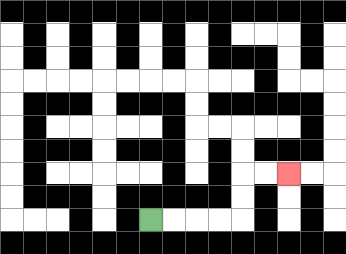{'start': '[6, 9]', 'end': '[12, 7]', 'path_directions': 'R,R,R,R,U,U,R,R', 'path_coordinates': '[[6, 9], [7, 9], [8, 9], [9, 9], [10, 9], [10, 8], [10, 7], [11, 7], [12, 7]]'}